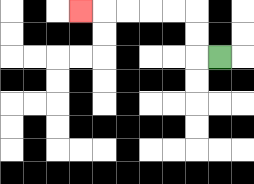{'start': '[9, 2]', 'end': '[3, 0]', 'path_directions': 'L,U,U,L,L,L,L,L', 'path_coordinates': '[[9, 2], [8, 2], [8, 1], [8, 0], [7, 0], [6, 0], [5, 0], [4, 0], [3, 0]]'}